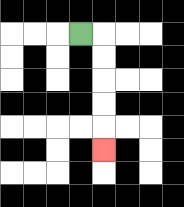{'start': '[3, 1]', 'end': '[4, 6]', 'path_directions': 'R,D,D,D,D,D', 'path_coordinates': '[[3, 1], [4, 1], [4, 2], [4, 3], [4, 4], [4, 5], [4, 6]]'}